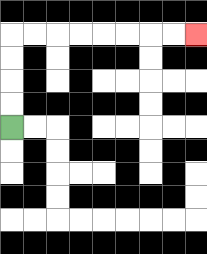{'start': '[0, 5]', 'end': '[8, 1]', 'path_directions': 'U,U,U,U,R,R,R,R,R,R,R,R', 'path_coordinates': '[[0, 5], [0, 4], [0, 3], [0, 2], [0, 1], [1, 1], [2, 1], [3, 1], [4, 1], [5, 1], [6, 1], [7, 1], [8, 1]]'}